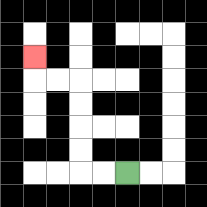{'start': '[5, 7]', 'end': '[1, 2]', 'path_directions': 'L,L,U,U,U,U,L,L,U', 'path_coordinates': '[[5, 7], [4, 7], [3, 7], [3, 6], [3, 5], [3, 4], [3, 3], [2, 3], [1, 3], [1, 2]]'}